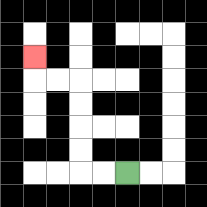{'start': '[5, 7]', 'end': '[1, 2]', 'path_directions': 'L,L,U,U,U,U,L,L,U', 'path_coordinates': '[[5, 7], [4, 7], [3, 7], [3, 6], [3, 5], [3, 4], [3, 3], [2, 3], [1, 3], [1, 2]]'}